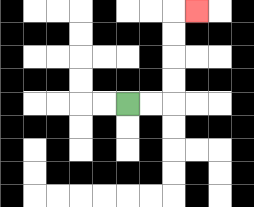{'start': '[5, 4]', 'end': '[8, 0]', 'path_directions': 'R,R,U,U,U,U,R', 'path_coordinates': '[[5, 4], [6, 4], [7, 4], [7, 3], [7, 2], [7, 1], [7, 0], [8, 0]]'}